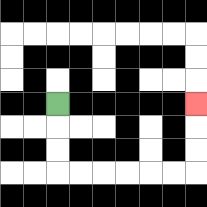{'start': '[2, 4]', 'end': '[8, 4]', 'path_directions': 'D,D,D,R,R,R,R,R,R,U,U,U', 'path_coordinates': '[[2, 4], [2, 5], [2, 6], [2, 7], [3, 7], [4, 7], [5, 7], [6, 7], [7, 7], [8, 7], [8, 6], [8, 5], [8, 4]]'}